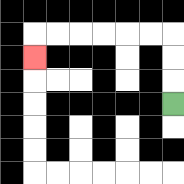{'start': '[7, 4]', 'end': '[1, 2]', 'path_directions': 'U,U,U,L,L,L,L,L,L,D', 'path_coordinates': '[[7, 4], [7, 3], [7, 2], [7, 1], [6, 1], [5, 1], [4, 1], [3, 1], [2, 1], [1, 1], [1, 2]]'}